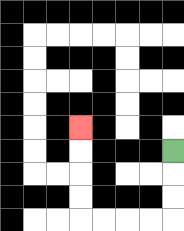{'start': '[7, 6]', 'end': '[3, 5]', 'path_directions': 'D,D,D,L,L,L,L,U,U,U,U', 'path_coordinates': '[[7, 6], [7, 7], [7, 8], [7, 9], [6, 9], [5, 9], [4, 9], [3, 9], [3, 8], [3, 7], [3, 6], [3, 5]]'}